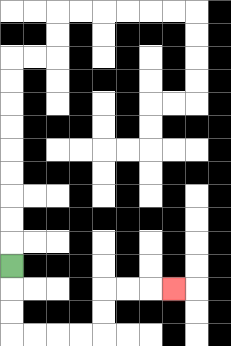{'start': '[0, 11]', 'end': '[7, 12]', 'path_directions': 'D,D,D,R,R,R,R,U,U,R,R,R', 'path_coordinates': '[[0, 11], [0, 12], [0, 13], [0, 14], [1, 14], [2, 14], [3, 14], [4, 14], [4, 13], [4, 12], [5, 12], [6, 12], [7, 12]]'}